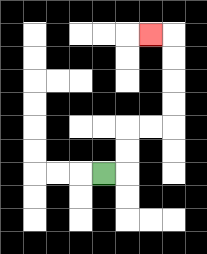{'start': '[4, 7]', 'end': '[6, 1]', 'path_directions': 'R,U,U,R,R,U,U,U,U,L', 'path_coordinates': '[[4, 7], [5, 7], [5, 6], [5, 5], [6, 5], [7, 5], [7, 4], [7, 3], [7, 2], [7, 1], [6, 1]]'}